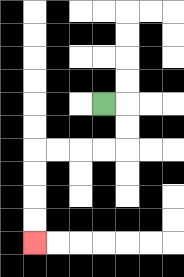{'start': '[4, 4]', 'end': '[1, 10]', 'path_directions': 'R,D,D,L,L,L,L,D,D,D,D', 'path_coordinates': '[[4, 4], [5, 4], [5, 5], [5, 6], [4, 6], [3, 6], [2, 6], [1, 6], [1, 7], [1, 8], [1, 9], [1, 10]]'}